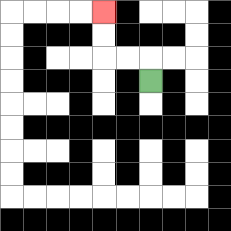{'start': '[6, 3]', 'end': '[4, 0]', 'path_directions': 'U,L,L,U,U', 'path_coordinates': '[[6, 3], [6, 2], [5, 2], [4, 2], [4, 1], [4, 0]]'}